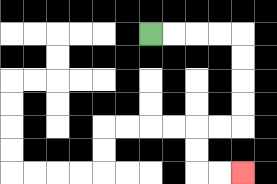{'start': '[6, 1]', 'end': '[10, 7]', 'path_directions': 'R,R,R,R,D,D,D,D,L,L,D,D,R,R', 'path_coordinates': '[[6, 1], [7, 1], [8, 1], [9, 1], [10, 1], [10, 2], [10, 3], [10, 4], [10, 5], [9, 5], [8, 5], [8, 6], [8, 7], [9, 7], [10, 7]]'}